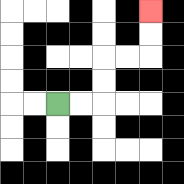{'start': '[2, 4]', 'end': '[6, 0]', 'path_directions': 'R,R,U,U,R,R,U,U', 'path_coordinates': '[[2, 4], [3, 4], [4, 4], [4, 3], [4, 2], [5, 2], [6, 2], [6, 1], [6, 0]]'}